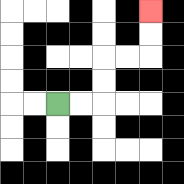{'start': '[2, 4]', 'end': '[6, 0]', 'path_directions': 'R,R,U,U,R,R,U,U', 'path_coordinates': '[[2, 4], [3, 4], [4, 4], [4, 3], [4, 2], [5, 2], [6, 2], [6, 1], [6, 0]]'}